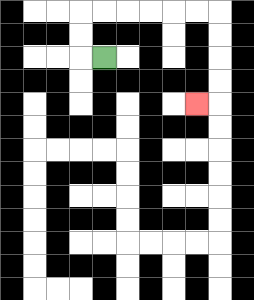{'start': '[4, 2]', 'end': '[8, 4]', 'path_directions': 'L,U,U,R,R,R,R,R,R,D,D,D,D,L', 'path_coordinates': '[[4, 2], [3, 2], [3, 1], [3, 0], [4, 0], [5, 0], [6, 0], [7, 0], [8, 0], [9, 0], [9, 1], [9, 2], [9, 3], [9, 4], [8, 4]]'}